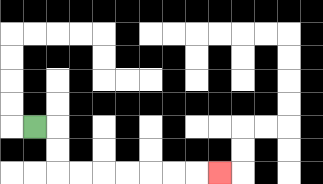{'start': '[1, 5]', 'end': '[9, 7]', 'path_directions': 'R,D,D,R,R,R,R,R,R,R', 'path_coordinates': '[[1, 5], [2, 5], [2, 6], [2, 7], [3, 7], [4, 7], [5, 7], [6, 7], [7, 7], [8, 7], [9, 7]]'}